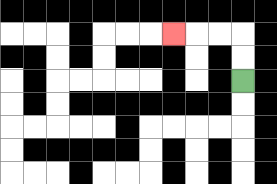{'start': '[10, 3]', 'end': '[7, 1]', 'path_directions': 'U,U,L,L,L', 'path_coordinates': '[[10, 3], [10, 2], [10, 1], [9, 1], [8, 1], [7, 1]]'}